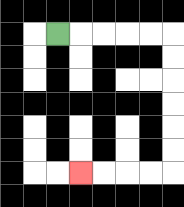{'start': '[2, 1]', 'end': '[3, 7]', 'path_directions': 'R,R,R,R,R,D,D,D,D,D,D,L,L,L,L', 'path_coordinates': '[[2, 1], [3, 1], [4, 1], [5, 1], [6, 1], [7, 1], [7, 2], [7, 3], [7, 4], [7, 5], [7, 6], [7, 7], [6, 7], [5, 7], [4, 7], [3, 7]]'}